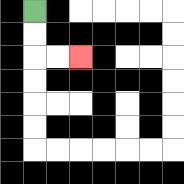{'start': '[1, 0]', 'end': '[3, 2]', 'path_directions': 'D,D,R,R', 'path_coordinates': '[[1, 0], [1, 1], [1, 2], [2, 2], [3, 2]]'}